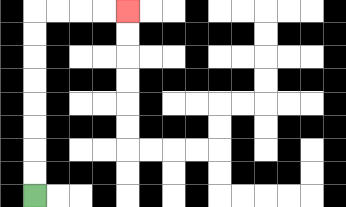{'start': '[1, 8]', 'end': '[5, 0]', 'path_directions': 'U,U,U,U,U,U,U,U,R,R,R,R', 'path_coordinates': '[[1, 8], [1, 7], [1, 6], [1, 5], [1, 4], [1, 3], [1, 2], [1, 1], [1, 0], [2, 0], [3, 0], [4, 0], [5, 0]]'}